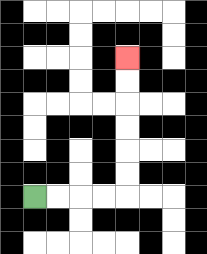{'start': '[1, 8]', 'end': '[5, 2]', 'path_directions': 'R,R,R,R,U,U,U,U,U,U', 'path_coordinates': '[[1, 8], [2, 8], [3, 8], [4, 8], [5, 8], [5, 7], [5, 6], [5, 5], [5, 4], [5, 3], [5, 2]]'}